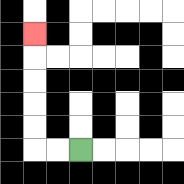{'start': '[3, 6]', 'end': '[1, 1]', 'path_directions': 'L,L,U,U,U,U,U', 'path_coordinates': '[[3, 6], [2, 6], [1, 6], [1, 5], [1, 4], [1, 3], [1, 2], [1, 1]]'}